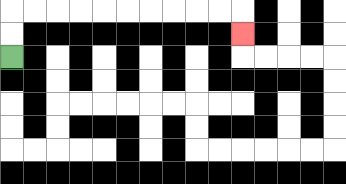{'start': '[0, 2]', 'end': '[10, 1]', 'path_directions': 'U,U,R,R,R,R,R,R,R,R,R,R,D', 'path_coordinates': '[[0, 2], [0, 1], [0, 0], [1, 0], [2, 0], [3, 0], [4, 0], [5, 0], [6, 0], [7, 0], [8, 0], [9, 0], [10, 0], [10, 1]]'}